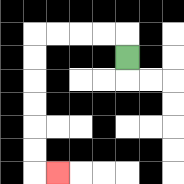{'start': '[5, 2]', 'end': '[2, 7]', 'path_directions': 'U,L,L,L,L,D,D,D,D,D,D,R', 'path_coordinates': '[[5, 2], [5, 1], [4, 1], [3, 1], [2, 1], [1, 1], [1, 2], [1, 3], [1, 4], [1, 5], [1, 6], [1, 7], [2, 7]]'}